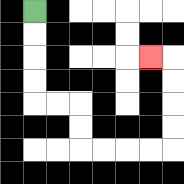{'start': '[1, 0]', 'end': '[6, 2]', 'path_directions': 'D,D,D,D,R,R,D,D,R,R,R,R,U,U,U,U,L', 'path_coordinates': '[[1, 0], [1, 1], [1, 2], [1, 3], [1, 4], [2, 4], [3, 4], [3, 5], [3, 6], [4, 6], [5, 6], [6, 6], [7, 6], [7, 5], [7, 4], [7, 3], [7, 2], [6, 2]]'}